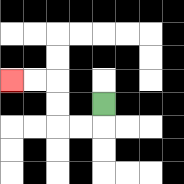{'start': '[4, 4]', 'end': '[0, 3]', 'path_directions': 'D,L,L,U,U,L,L', 'path_coordinates': '[[4, 4], [4, 5], [3, 5], [2, 5], [2, 4], [2, 3], [1, 3], [0, 3]]'}